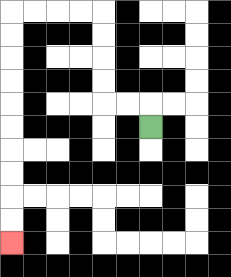{'start': '[6, 5]', 'end': '[0, 10]', 'path_directions': 'U,L,L,U,U,U,U,L,L,L,L,D,D,D,D,D,D,D,D,D,D', 'path_coordinates': '[[6, 5], [6, 4], [5, 4], [4, 4], [4, 3], [4, 2], [4, 1], [4, 0], [3, 0], [2, 0], [1, 0], [0, 0], [0, 1], [0, 2], [0, 3], [0, 4], [0, 5], [0, 6], [0, 7], [0, 8], [0, 9], [0, 10]]'}